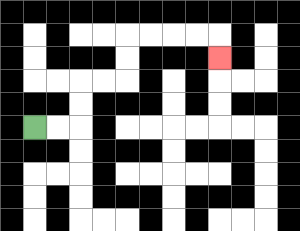{'start': '[1, 5]', 'end': '[9, 2]', 'path_directions': 'R,R,U,U,R,R,U,U,R,R,R,R,D', 'path_coordinates': '[[1, 5], [2, 5], [3, 5], [3, 4], [3, 3], [4, 3], [5, 3], [5, 2], [5, 1], [6, 1], [7, 1], [8, 1], [9, 1], [9, 2]]'}